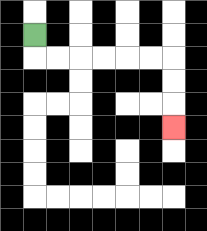{'start': '[1, 1]', 'end': '[7, 5]', 'path_directions': 'D,R,R,R,R,R,R,D,D,D', 'path_coordinates': '[[1, 1], [1, 2], [2, 2], [3, 2], [4, 2], [5, 2], [6, 2], [7, 2], [7, 3], [7, 4], [7, 5]]'}